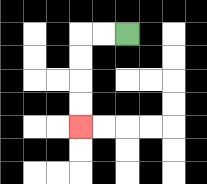{'start': '[5, 1]', 'end': '[3, 5]', 'path_directions': 'L,L,D,D,D,D', 'path_coordinates': '[[5, 1], [4, 1], [3, 1], [3, 2], [3, 3], [3, 4], [3, 5]]'}